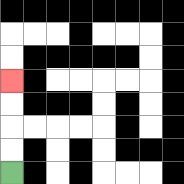{'start': '[0, 7]', 'end': '[0, 3]', 'path_directions': 'U,U,U,U', 'path_coordinates': '[[0, 7], [0, 6], [0, 5], [0, 4], [0, 3]]'}